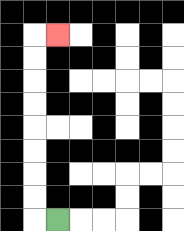{'start': '[2, 9]', 'end': '[2, 1]', 'path_directions': 'L,U,U,U,U,U,U,U,U,R', 'path_coordinates': '[[2, 9], [1, 9], [1, 8], [1, 7], [1, 6], [1, 5], [1, 4], [1, 3], [1, 2], [1, 1], [2, 1]]'}